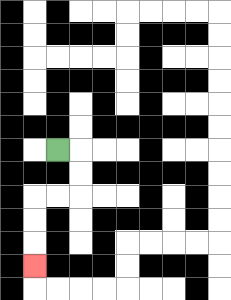{'start': '[2, 6]', 'end': '[1, 11]', 'path_directions': 'R,D,D,L,L,D,D,D', 'path_coordinates': '[[2, 6], [3, 6], [3, 7], [3, 8], [2, 8], [1, 8], [1, 9], [1, 10], [1, 11]]'}